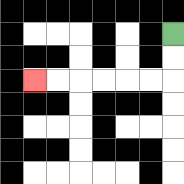{'start': '[7, 1]', 'end': '[1, 3]', 'path_directions': 'D,D,L,L,L,L,L,L', 'path_coordinates': '[[7, 1], [7, 2], [7, 3], [6, 3], [5, 3], [4, 3], [3, 3], [2, 3], [1, 3]]'}